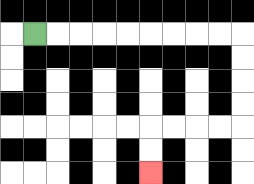{'start': '[1, 1]', 'end': '[6, 7]', 'path_directions': 'R,R,R,R,R,R,R,R,R,D,D,D,D,L,L,L,L,D,D', 'path_coordinates': '[[1, 1], [2, 1], [3, 1], [4, 1], [5, 1], [6, 1], [7, 1], [8, 1], [9, 1], [10, 1], [10, 2], [10, 3], [10, 4], [10, 5], [9, 5], [8, 5], [7, 5], [6, 5], [6, 6], [6, 7]]'}